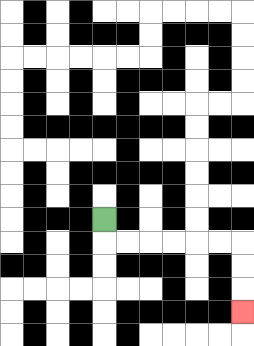{'start': '[4, 9]', 'end': '[10, 13]', 'path_directions': 'D,R,R,R,R,R,R,D,D,D', 'path_coordinates': '[[4, 9], [4, 10], [5, 10], [6, 10], [7, 10], [8, 10], [9, 10], [10, 10], [10, 11], [10, 12], [10, 13]]'}